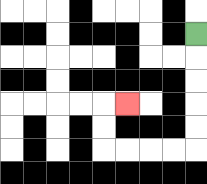{'start': '[8, 1]', 'end': '[5, 4]', 'path_directions': 'D,D,D,D,D,L,L,L,L,U,U,R', 'path_coordinates': '[[8, 1], [8, 2], [8, 3], [8, 4], [8, 5], [8, 6], [7, 6], [6, 6], [5, 6], [4, 6], [4, 5], [4, 4], [5, 4]]'}